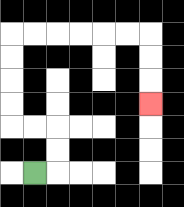{'start': '[1, 7]', 'end': '[6, 4]', 'path_directions': 'R,U,U,L,L,U,U,U,U,R,R,R,R,R,R,D,D,D', 'path_coordinates': '[[1, 7], [2, 7], [2, 6], [2, 5], [1, 5], [0, 5], [0, 4], [0, 3], [0, 2], [0, 1], [1, 1], [2, 1], [3, 1], [4, 1], [5, 1], [6, 1], [6, 2], [6, 3], [6, 4]]'}